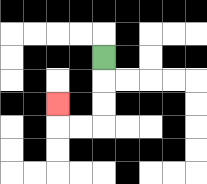{'start': '[4, 2]', 'end': '[2, 4]', 'path_directions': 'D,D,D,L,L,U', 'path_coordinates': '[[4, 2], [4, 3], [4, 4], [4, 5], [3, 5], [2, 5], [2, 4]]'}